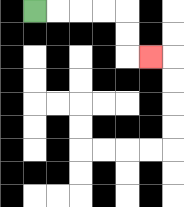{'start': '[1, 0]', 'end': '[6, 2]', 'path_directions': 'R,R,R,R,D,D,R', 'path_coordinates': '[[1, 0], [2, 0], [3, 0], [4, 0], [5, 0], [5, 1], [5, 2], [6, 2]]'}